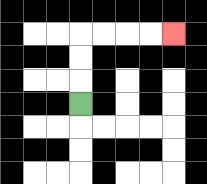{'start': '[3, 4]', 'end': '[7, 1]', 'path_directions': 'U,U,U,R,R,R,R', 'path_coordinates': '[[3, 4], [3, 3], [3, 2], [3, 1], [4, 1], [5, 1], [6, 1], [7, 1]]'}